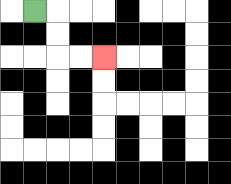{'start': '[1, 0]', 'end': '[4, 2]', 'path_directions': 'R,D,D,R,R', 'path_coordinates': '[[1, 0], [2, 0], [2, 1], [2, 2], [3, 2], [4, 2]]'}